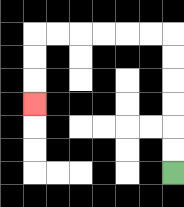{'start': '[7, 7]', 'end': '[1, 4]', 'path_directions': 'U,U,U,U,U,U,L,L,L,L,L,L,D,D,D', 'path_coordinates': '[[7, 7], [7, 6], [7, 5], [7, 4], [7, 3], [7, 2], [7, 1], [6, 1], [5, 1], [4, 1], [3, 1], [2, 1], [1, 1], [1, 2], [1, 3], [1, 4]]'}